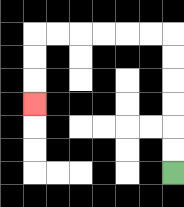{'start': '[7, 7]', 'end': '[1, 4]', 'path_directions': 'U,U,U,U,U,U,L,L,L,L,L,L,D,D,D', 'path_coordinates': '[[7, 7], [7, 6], [7, 5], [7, 4], [7, 3], [7, 2], [7, 1], [6, 1], [5, 1], [4, 1], [3, 1], [2, 1], [1, 1], [1, 2], [1, 3], [1, 4]]'}